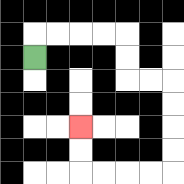{'start': '[1, 2]', 'end': '[3, 5]', 'path_directions': 'U,R,R,R,R,D,D,R,R,D,D,D,D,L,L,L,L,U,U', 'path_coordinates': '[[1, 2], [1, 1], [2, 1], [3, 1], [4, 1], [5, 1], [5, 2], [5, 3], [6, 3], [7, 3], [7, 4], [7, 5], [7, 6], [7, 7], [6, 7], [5, 7], [4, 7], [3, 7], [3, 6], [3, 5]]'}